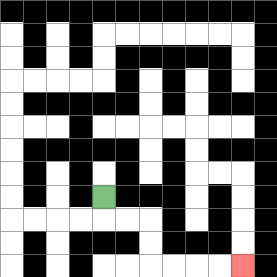{'start': '[4, 8]', 'end': '[10, 11]', 'path_directions': 'D,R,R,D,D,R,R,R,R', 'path_coordinates': '[[4, 8], [4, 9], [5, 9], [6, 9], [6, 10], [6, 11], [7, 11], [8, 11], [9, 11], [10, 11]]'}